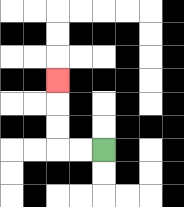{'start': '[4, 6]', 'end': '[2, 3]', 'path_directions': 'L,L,U,U,U', 'path_coordinates': '[[4, 6], [3, 6], [2, 6], [2, 5], [2, 4], [2, 3]]'}